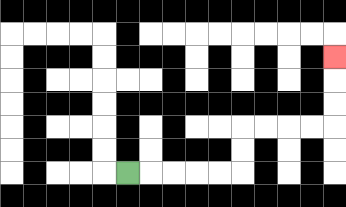{'start': '[5, 7]', 'end': '[14, 2]', 'path_directions': 'R,R,R,R,R,U,U,R,R,R,R,U,U,U', 'path_coordinates': '[[5, 7], [6, 7], [7, 7], [8, 7], [9, 7], [10, 7], [10, 6], [10, 5], [11, 5], [12, 5], [13, 5], [14, 5], [14, 4], [14, 3], [14, 2]]'}